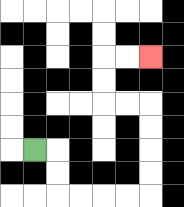{'start': '[1, 6]', 'end': '[6, 2]', 'path_directions': 'R,D,D,R,R,R,R,U,U,U,U,L,L,U,U,R,R', 'path_coordinates': '[[1, 6], [2, 6], [2, 7], [2, 8], [3, 8], [4, 8], [5, 8], [6, 8], [6, 7], [6, 6], [6, 5], [6, 4], [5, 4], [4, 4], [4, 3], [4, 2], [5, 2], [6, 2]]'}